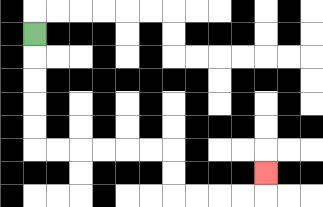{'start': '[1, 1]', 'end': '[11, 7]', 'path_directions': 'D,D,D,D,D,R,R,R,R,R,R,D,D,R,R,R,R,U', 'path_coordinates': '[[1, 1], [1, 2], [1, 3], [1, 4], [1, 5], [1, 6], [2, 6], [3, 6], [4, 6], [5, 6], [6, 6], [7, 6], [7, 7], [7, 8], [8, 8], [9, 8], [10, 8], [11, 8], [11, 7]]'}